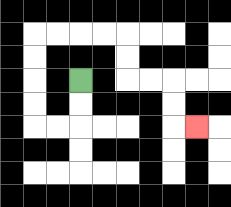{'start': '[3, 3]', 'end': '[8, 5]', 'path_directions': 'D,D,L,L,U,U,U,U,R,R,R,R,D,D,R,R,D,D,R', 'path_coordinates': '[[3, 3], [3, 4], [3, 5], [2, 5], [1, 5], [1, 4], [1, 3], [1, 2], [1, 1], [2, 1], [3, 1], [4, 1], [5, 1], [5, 2], [5, 3], [6, 3], [7, 3], [7, 4], [7, 5], [8, 5]]'}